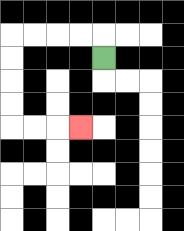{'start': '[4, 2]', 'end': '[3, 5]', 'path_directions': 'U,L,L,L,L,D,D,D,D,R,R,R', 'path_coordinates': '[[4, 2], [4, 1], [3, 1], [2, 1], [1, 1], [0, 1], [0, 2], [0, 3], [0, 4], [0, 5], [1, 5], [2, 5], [3, 5]]'}